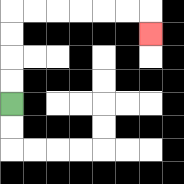{'start': '[0, 4]', 'end': '[6, 1]', 'path_directions': 'U,U,U,U,R,R,R,R,R,R,D', 'path_coordinates': '[[0, 4], [0, 3], [0, 2], [0, 1], [0, 0], [1, 0], [2, 0], [3, 0], [4, 0], [5, 0], [6, 0], [6, 1]]'}